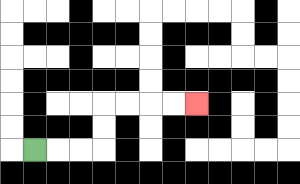{'start': '[1, 6]', 'end': '[8, 4]', 'path_directions': 'R,R,R,U,U,R,R,R,R', 'path_coordinates': '[[1, 6], [2, 6], [3, 6], [4, 6], [4, 5], [4, 4], [5, 4], [6, 4], [7, 4], [8, 4]]'}